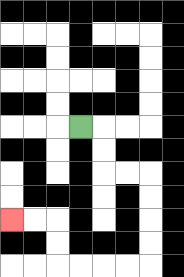{'start': '[3, 5]', 'end': '[0, 9]', 'path_directions': 'R,D,D,R,R,D,D,D,D,L,L,L,L,U,U,L,L', 'path_coordinates': '[[3, 5], [4, 5], [4, 6], [4, 7], [5, 7], [6, 7], [6, 8], [6, 9], [6, 10], [6, 11], [5, 11], [4, 11], [3, 11], [2, 11], [2, 10], [2, 9], [1, 9], [0, 9]]'}